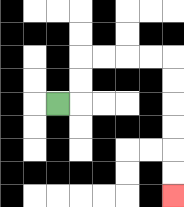{'start': '[2, 4]', 'end': '[7, 8]', 'path_directions': 'R,U,U,R,R,R,R,D,D,D,D,D,D', 'path_coordinates': '[[2, 4], [3, 4], [3, 3], [3, 2], [4, 2], [5, 2], [6, 2], [7, 2], [7, 3], [7, 4], [7, 5], [7, 6], [7, 7], [7, 8]]'}